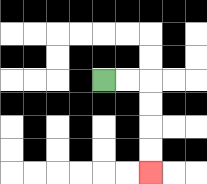{'start': '[4, 3]', 'end': '[6, 7]', 'path_directions': 'R,R,D,D,D,D', 'path_coordinates': '[[4, 3], [5, 3], [6, 3], [6, 4], [6, 5], [6, 6], [6, 7]]'}